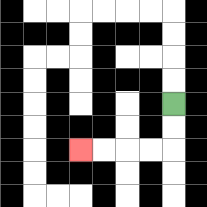{'start': '[7, 4]', 'end': '[3, 6]', 'path_directions': 'D,D,L,L,L,L', 'path_coordinates': '[[7, 4], [7, 5], [7, 6], [6, 6], [5, 6], [4, 6], [3, 6]]'}